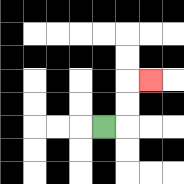{'start': '[4, 5]', 'end': '[6, 3]', 'path_directions': 'R,U,U,R', 'path_coordinates': '[[4, 5], [5, 5], [5, 4], [5, 3], [6, 3]]'}